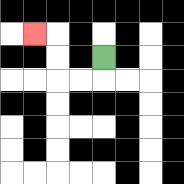{'start': '[4, 2]', 'end': '[1, 1]', 'path_directions': 'D,L,L,U,U,L', 'path_coordinates': '[[4, 2], [4, 3], [3, 3], [2, 3], [2, 2], [2, 1], [1, 1]]'}